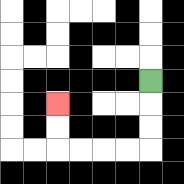{'start': '[6, 3]', 'end': '[2, 4]', 'path_directions': 'D,D,D,L,L,L,L,U,U', 'path_coordinates': '[[6, 3], [6, 4], [6, 5], [6, 6], [5, 6], [4, 6], [3, 6], [2, 6], [2, 5], [2, 4]]'}